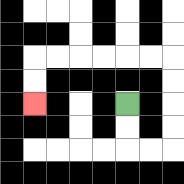{'start': '[5, 4]', 'end': '[1, 4]', 'path_directions': 'D,D,R,R,U,U,U,U,L,L,L,L,L,L,D,D', 'path_coordinates': '[[5, 4], [5, 5], [5, 6], [6, 6], [7, 6], [7, 5], [7, 4], [7, 3], [7, 2], [6, 2], [5, 2], [4, 2], [3, 2], [2, 2], [1, 2], [1, 3], [1, 4]]'}